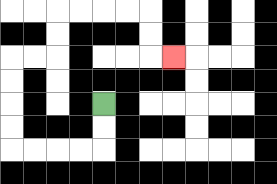{'start': '[4, 4]', 'end': '[7, 2]', 'path_directions': 'D,D,L,L,L,L,U,U,U,U,R,R,U,U,R,R,R,R,D,D,R', 'path_coordinates': '[[4, 4], [4, 5], [4, 6], [3, 6], [2, 6], [1, 6], [0, 6], [0, 5], [0, 4], [0, 3], [0, 2], [1, 2], [2, 2], [2, 1], [2, 0], [3, 0], [4, 0], [5, 0], [6, 0], [6, 1], [6, 2], [7, 2]]'}